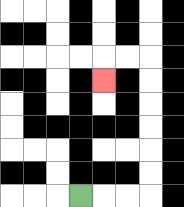{'start': '[3, 8]', 'end': '[4, 3]', 'path_directions': 'R,R,R,U,U,U,U,U,U,L,L,D', 'path_coordinates': '[[3, 8], [4, 8], [5, 8], [6, 8], [6, 7], [6, 6], [6, 5], [6, 4], [6, 3], [6, 2], [5, 2], [4, 2], [4, 3]]'}